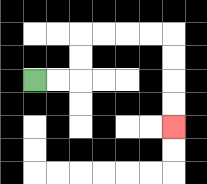{'start': '[1, 3]', 'end': '[7, 5]', 'path_directions': 'R,R,U,U,R,R,R,R,D,D,D,D', 'path_coordinates': '[[1, 3], [2, 3], [3, 3], [3, 2], [3, 1], [4, 1], [5, 1], [6, 1], [7, 1], [7, 2], [7, 3], [7, 4], [7, 5]]'}